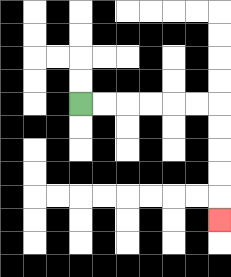{'start': '[3, 4]', 'end': '[9, 9]', 'path_directions': 'R,R,R,R,R,R,D,D,D,D,D', 'path_coordinates': '[[3, 4], [4, 4], [5, 4], [6, 4], [7, 4], [8, 4], [9, 4], [9, 5], [9, 6], [9, 7], [9, 8], [9, 9]]'}